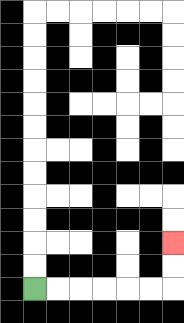{'start': '[1, 12]', 'end': '[7, 10]', 'path_directions': 'R,R,R,R,R,R,U,U', 'path_coordinates': '[[1, 12], [2, 12], [3, 12], [4, 12], [5, 12], [6, 12], [7, 12], [7, 11], [7, 10]]'}